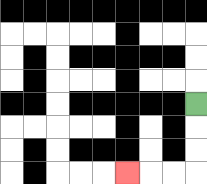{'start': '[8, 4]', 'end': '[5, 7]', 'path_directions': 'D,D,D,L,L,L', 'path_coordinates': '[[8, 4], [8, 5], [8, 6], [8, 7], [7, 7], [6, 7], [5, 7]]'}